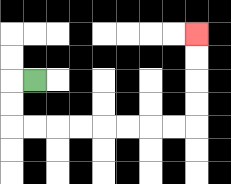{'start': '[1, 3]', 'end': '[8, 1]', 'path_directions': 'L,D,D,R,R,R,R,R,R,R,R,U,U,U,U', 'path_coordinates': '[[1, 3], [0, 3], [0, 4], [0, 5], [1, 5], [2, 5], [3, 5], [4, 5], [5, 5], [6, 5], [7, 5], [8, 5], [8, 4], [8, 3], [8, 2], [8, 1]]'}